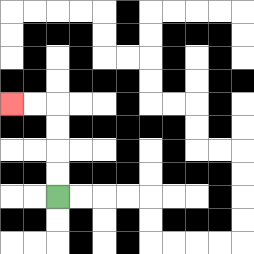{'start': '[2, 8]', 'end': '[0, 4]', 'path_directions': 'U,U,U,U,L,L', 'path_coordinates': '[[2, 8], [2, 7], [2, 6], [2, 5], [2, 4], [1, 4], [0, 4]]'}